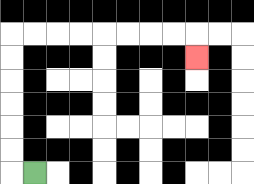{'start': '[1, 7]', 'end': '[8, 2]', 'path_directions': 'L,U,U,U,U,U,U,R,R,R,R,R,R,R,R,D', 'path_coordinates': '[[1, 7], [0, 7], [0, 6], [0, 5], [0, 4], [0, 3], [0, 2], [0, 1], [1, 1], [2, 1], [3, 1], [4, 1], [5, 1], [6, 1], [7, 1], [8, 1], [8, 2]]'}